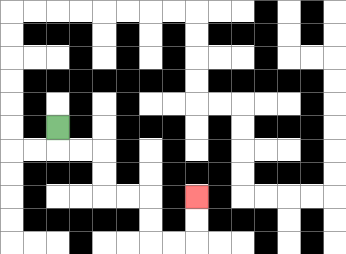{'start': '[2, 5]', 'end': '[8, 8]', 'path_directions': 'D,R,R,D,D,R,R,D,D,R,R,U,U', 'path_coordinates': '[[2, 5], [2, 6], [3, 6], [4, 6], [4, 7], [4, 8], [5, 8], [6, 8], [6, 9], [6, 10], [7, 10], [8, 10], [8, 9], [8, 8]]'}